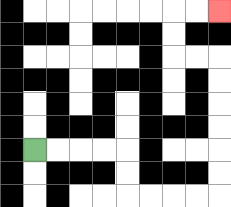{'start': '[1, 6]', 'end': '[9, 0]', 'path_directions': 'R,R,R,R,D,D,R,R,R,R,U,U,U,U,U,U,L,L,U,U,R,R', 'path_coordinates': '[[1, 6], [2, 6], [3, 6], [4, 6], [5, 6], [5, 7], [5, 8], [6, 8], [7, 8], [8, 8], [9, 8], [9, 7], [9, 6], [9, 5], [9, 4], [9, 3], [9, 2], [8, 2], [7, 2], [7, 1], [7, 0], [8, 0], [9, 0]]'}